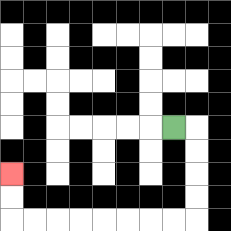{'start': '[7, 5]', 'end': '[0, 7]', 'path_directions': 'R,D,D,D,D,L,L,L,L,L,L,L,L,U,U', 'path_coordinates': '[[7, 5], [8, 5], [8, 6], [8, 7], [8, 8], [8, 9], [7, 9], [6, 9], [5, 9], [4, 9], [3, 9], [2, 9], [1, 9], [0, 9], [0, 8], [0, 7]]'}